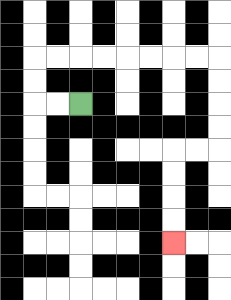{'start': '[3, 4]', 'end': '[7, 10]', 'path_directions': 'L,L,U,U,R,R,R,R,R,R,R,R,D,D,D,D,L,L,D,D,D,D', 'path_coordinates': '[[3, 4], [2, 4], [1, 4], [1, 3], [1, 2], [2, 2], [3, 2], [4, 2], [5, 2], [6, 2], [7, 2], [8, 2], [9, 2], [9, 3], [9, 4], [9, 5], [9, 6], [8, 6], [7, 6], [7, 7], [7, 8], [7, 9], [7, 10]]'}